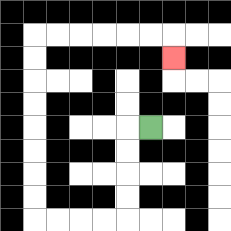{'start': '[6, 5]', 'end': '[7, 2]', 'path_directions': 'L,D,D,D,D,L,L,L,L,U,U,U,U,U,U,U,U,R,R,R,R,R,R,D', 'path_coordinates': '[[6, 5], [5, 5], [5, 6], [5, 7], [5, 8], [5, 9], [4, 9], [3, 9], [2, 9], [1, 9], [1, 8], [1, 7], [1, 6], [1, 5], [1, 4], [1, 3], [1, 2], [1, 1], [2, 1], [3, 1], [4, 1], [5, 1], [6, 1], [7, 1], [7, 2]]'}